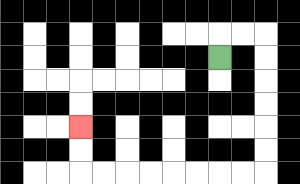{'start': '[9, 2]', 'end': '[3, 5]', 'path_directions': 'U,R,R,D,D,D,D,D,D,L,L,L,L,L,L,L,L,U,U', 'path_coordinates': '[[9, 2], [9, 1], [10, 1], [11, 1], [11, 2], [11, 3], [11, 4], [11, 5], [11, 6], [11, 7], [10, 7], [9, 7], [8, 7], [7, 7], [6, 7], [5, 7], [4, 7], [3, 7], [3, 6], [3, 5]]'}